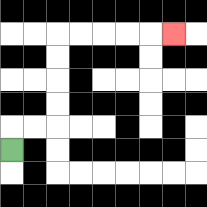{'start': '[0, 6]', 'end': '[7, 1]', 'path_directions': 'U,R,R,U,U,U,U,R,R,R,R,R', 'path_coordinates': '[[0, 6], [0, 5], [1, 5], [2, 5], [2, 4], [2, 3], [2, 2], [2, 1], [3, 1], [4, 1], [5, 1], [6, 1], [7, 1]]'}